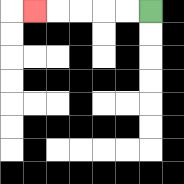{'start': '[6, 0]', 'end': '[1, 0]', 'path_directions': 'L,L,L,L,L', 'path_coordinates': '[[6, 0], [5, 0], [4, 0], [3, 0], [2, 0], [1, 0]]'}